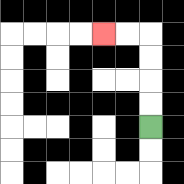{'start': '[6, 5]', 'end': '[4, 1]', 'path_directions': 'U,U,U,U,L,L', 'path_coordinates': '[[6, 5], [6, 4], [6, 3], [6, 2], [6, 1], [5, 1], [4, 1]]'}